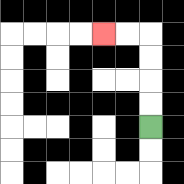{'start': '[6, 5]', 'end': '[4, 1]', 'path_directions': 'U,U,U,U,L,L', 'path_coordinates': '[[6, 5], [6, 4], [6, 3], [6, 2], [6, 1], [5, 1], [4, 1]]'}